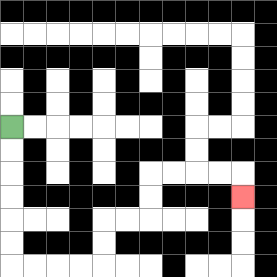{'start': '[0, 5]', 'end': '[10, 8]', 'path_directions': 'D,D,D,D,D,D,R,R,R,R,U,U,R,R,U,U,R,R,R,R,D', 'path_coordinates': '[[0, 5], [0, 6], [0, 7], [0, 8], [0, 9], [0, 10], [0, 11], [1, 11], [2, 11], [3, 11], [4, 11], [4, 10], [4, 9], [5, 9], [6, 9], [6, 8], [6, 7], [7, 7], [8, 7], [9, 7], [10, 7], [10, 8]]'}